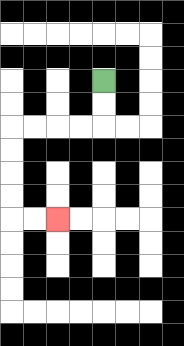{'start': '[4, 3]', 'end': '[2, 9]', 'path_directions': 'D,D,L,L,L,L,D,D,D,D,R,R', 'path_coordinates': '[[4, 3], [4, 4], [4, 5], [3, 5], [2, 5], [1, 5], [0, 5], [0, 6], [0, 7], [0, 8], [0, 9], [1, 9], [2, 9]]'}